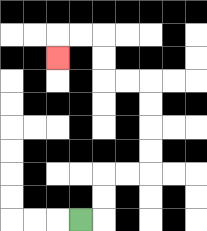{'start': '[3, 9]', 'end': '[2, 2]', 'path_directions': 'R,U,U,R,R,U,U,U,U,L,L,U,U,L,L,D', 'path_coordinates': '[[3, 9], [4, 9], [4, 8], [4, 7], [5, 7], [6, 7], [6, 6], [6, 5], [6, 4], [6, 3], [5, 3], [4, 3], [4, 2], [4, 1], [3, 1], [2, 1], [2, 2]]'}